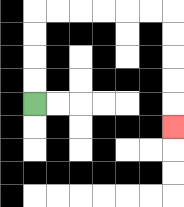{'start': '[1, 4]', 'end': '[7, 5]', 'path_directions': 'U,U,U,U,R,R,R,R,R,R,D,D,D,D,D', 'path_coordinates': '[[1, 4], [1, 3], [1, 2], [1, 1], [1, 0], [2, 0], [3, 0], [4, 0], [5, 0], [6, 0], [7, 0], [7, 1], [7, 2], [7, 3], [7, 4], [7, 5]]'}